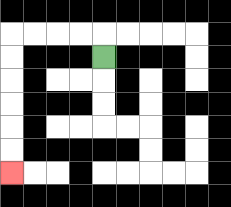{'start': '[4, 2]', 'end': '[0, 7]', 'path_directions': 'U,L,L,L,L,D,D,D,D,D,D', 'path_coordinates': '[[4, 2], [4, 1], [3, 1], [2, 1], [1, 1], [0, 1], [0, 2], [0, 3], [0, 4], [0, 5], [0, 6], [0, 7]]'}